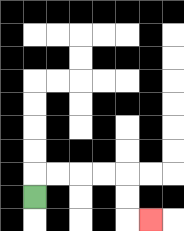{'start': '[1, 8]', 'end': '[6, 9]', 'path_directions': 'U,R,R,R,R,D,D,R', 'path_coordinates': '[[1, 8], [1, 7], [2, 7], [3, 7], [4, 7], [5, 7], [5, 8], [5, 9], [6, 9]]'}